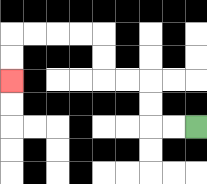{'start': '[8, 5]', 'end': '[0, 3]', 'path_directions': 'L,L,U,U,L,L,U,U,L,L,L,L,D,D', 'path_coordinates': '[[8, 5], [7, 5], [6, 5], [6, 4], [6, 3], [5, 3], [4, 3], [4, 2], [4, 1], [3, 1], [2, 1], [1, 1], [0, 1], [0, 2], [0, 3]]'}